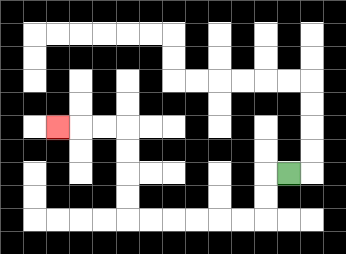{'start': '[12, 7]', 'end': '[2, 5]', 'path_directions': 'L,D,D,L,L,L,L,L,L,U,U,U,U,L,L,L', 'path_coordinates': '[[12, 7], [11, 7], [11, 8], [11, 9], [10, 9], [9, 9], [8, 9], [7, 9], [6, 9], [5, 9], [5, 8], [5, 7], [5, 6], [5, 5], [4, 5], [3, 5], [2, 5]]'}